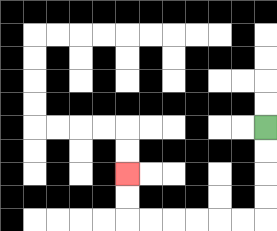{'start': '[11, 5]', 'end': '[5, 7]', 'path_directions': 'D,D,D,D,L,L,L,L,L,L,U,U', 'path_coordinates': '[[11, 5], [11, 6], [11, 7], [11, 8], [11, 9], [10, 9], [9, 9], [8, 9], [7, 9], [6, 9], [5, 9], [5, 8], [5, 7]]'}